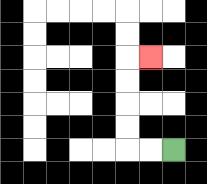{'start': '[7, 6]', 'end': '[6, 2]', 'path_directions': 'L,L,U,U,U,U,R', 'path_coordinates': '[[7, 6], [6, 6], [5, 6], [5, 5], [5, 4], [5, 3], [5, 2], [6, 2]]'}